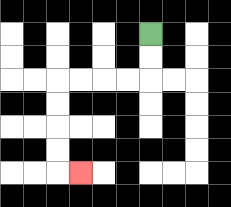{'start': '[6, 1]', 'end': '[3, 7]', 'path_directions': 'D,D,L,L,L,L,D,D,D,D,R', 'path_coordinates': '[[6, 1], [6, 2], [6, 3], [5, 3], [4, 3], [3, 3], [2, 3], [2, 4], [2, 5], [2, 6], [2, 7], [3, 7]]'}